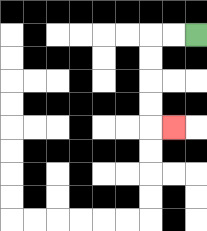{'start': '[8, 1]', 'end': '[7, 5]', 'path_directions': 'L,L,D,D,D,D,R', 'path_coordinates': '[[8, 1], [7, 1], [6, 1], [6, 2], [6, 3], [6, 4], [6, 5], [7, 5]]'}